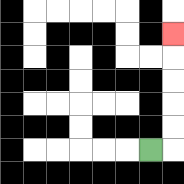{'start': '[6, 6]', 'end': '[7, 1]', 'path_directions': 'R,U,U,U,U,U', 'path_coordinates': '[[6, 6], [7, 6], [7, 5], [7, 4], [7, 3], [7, 2], [7, 1]]'}